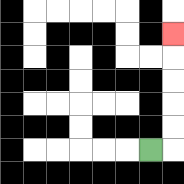{'start': '[6, 6]', 'end': '[7, 1]', 'path_directions': 'R,U,U,U,U,U', 'path_coordinates': '[[6, 6], [7, 6], [7, 5], [7, 4], [7, 3], [7, 2], [7, 1]]'}